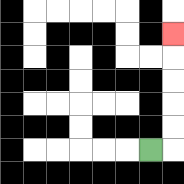{'start': '[6, 6]', 'end': '[7, 1]', 'path_directions': 'R,U,U,U,U,U', 'path_coordinates': '[[6, 6], [7, 6], [7, 5], [7, 4], [7, 3], [7, 2], [7, 1]]'}